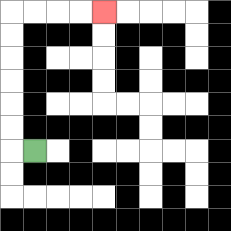{'start': '[1, 6]', 'end': '[4, 0]', 'path_directions': 'L,U,U,U,U,U,U,R,R,R,R', 'path_coordinates': '[[1, 6], [0, 6], [0, 5], [0, 4], [0, 3], [0, 2], [0, 1], [0, 0], [1, 0], [2, 0], [3, 0], [4, 0]]'}